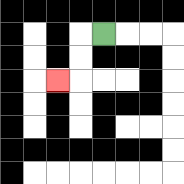{'start': '[4, 1]', 'end': '[2, 3]', 'path_directions': 'L,D,D,L', 'path_coordinates': '[[4, 1], [3, 1], [3, 2], [3, 3], [2, 3]]'}